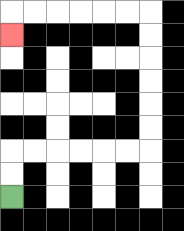{'start': '[0, 8]', 'end': '[0, 1]', 'path_directions': 'U,U,R,R,R,R,R,R,U,U,U,U,U,U,L,L,L,L,L,L,D', 'path_coordinates': '[[0, 8], [0, 7], [0, 6], [1, 6], [2, 6], [3, 6], [4, 6], [5, 6], [6, 6], [6, 5], [6, 4], [6, 3], [6, 2], [6, 1], [6, 0], [5, 0], [4, 0], [3, 0], [2, 0], [1, 0], [0, 0], [0, 1]]'}